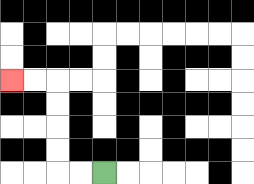{'start': '[4, 7]', 'end': '[0, 3]', 'path_directions': 'L,L,U,U,U,U,L,L', 'path_coordinates': '[[4, 7], [3, 7], [2, 7], [2, 6], [2, 5], [2, 4], [2, 3], [1, 3], [0, 3]]'}